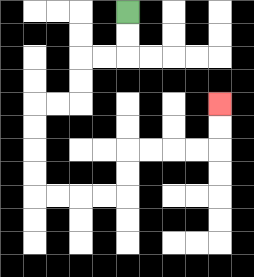{'start': '[5, 0]', 'end': '[9, 4]', 'path_directions': 'D,D,L,L,D,D,L,L,D,D,D,D,R,R,R,R,U,U,R,R,R,R,U,U', 'path_coordinates': '[[5, 0], [5, 1], [5, 2], [4, 2], [3, 2], [3, 3], [3, 4], [2, 4], [1, 4], [1, 5], [1, 6], [1, 7], [1, 8], [2, 8], [3, 8], [4, 8], [5, 8], [5, 7], [5, 6], [6, 6], [7, 6], [8, 6], [9, 6], [9, 5], [9, 4]]'}